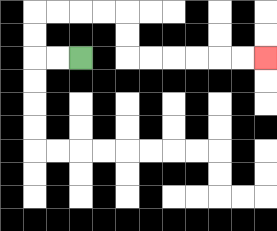{'start': '[3, 2]', 'end': '[11, 2]', 'path_directions': 'L,L,U,U,R,R,R,R,D,D,R,R,R,R,R,R', 'path_coordinates': '[[3, 2], [2, 2], [1, 2], [1, 1], [1, 0], [2, 0], [3, 0], [4, 0], [5, 0], [5, 1], [5, 2], [6, 2], [7, 2], [8, 2], [9, 2], [10, 2], [11, 2]]'}